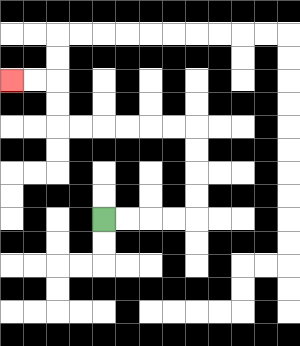{'start': '[4, 9]', 'end': '[0, 3]', 'path_directions': 'R,R,R,R,U,U,U,U,L,L,L,L,L,L,U,U,L,L', 'path_coordinates': '[[4, 9], [5, 9], [6, 9], [7, 9], [8, 9], [8, 8], [8, 7], [8, 6], [8, 5], [7, 5], [6, 5], [5, 5], [4, 5], [3, 5], [2, 5], [2, 4], [2, 3], [1, 3], [0, 3]]'}